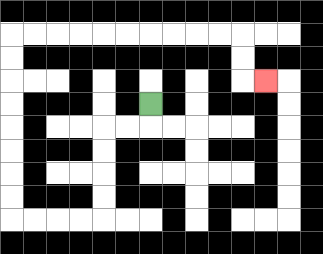{'start': '[6, 4]', 'end': '[11, 3]', 'path_directions': 'D,L,L,D,D,D,D,L,L,L,L,U,U,U,U,U,U,U,U,R,R,R,R,R,R,R,R,R,R,D,D,R', 'path_coordinates': '[[6, 4], [6, 5], [5, 5], [4, 5], [4, 6], [4, 7], [4, 8], [4, 9], [3, 9], [2, 9], [1, 9], [0, 9], [0, 8], [0, 7], [0, 6], [0, 5], [0, 4], [0, 3], [0, 2], [0, 1], [1, 1], [2, 1], [3, 1], [4, 1], [5, 1], [6, 1], [7, 1], [8, 1], [9, 1], [10, 1], [10, 2], [10, 3], [11, 3]]'}